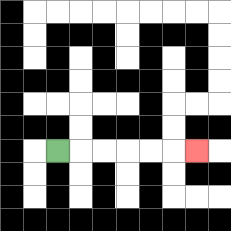{'start': '[2, 6]', 'end': '[8, 6]', 'path_directions': 'R,R,R,R,R,R', 'path_coordinates': '[[2, 6], [3, 6], [4, 6], [5, 6], [6, 6], [7, 6], [8, 6]]'}